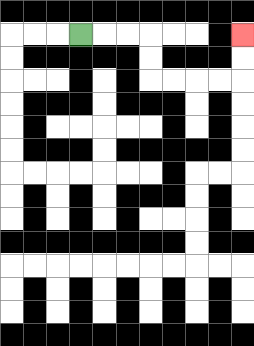{'start': '[3, 1]', 'end': '[10, 1]', 'path_directions': 'R,R,R,D,D,R,R,R,R,U,U', 'path_coordinates': '[[3, 1], [4, 1], [5, 1], [6, 1], [6, 2], [6, 3], [7, 3], [8, 3], [9, 3], [10, 3], [10, 2], [10, 1]]'}